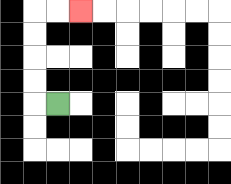{'start': '[2, 4]', 'end': '[3, 0]', 'path_directions': 'L,U,U,U,U,R,R', 'path_coordinates': '[[2, 4], [1, 4], [1, 3], [1, 2], [1, 1], [1, 0], [2, 0], [3, 0]]'}